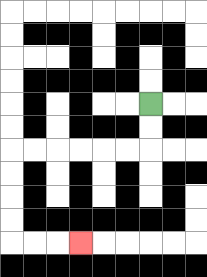{'start': '[6, 4]', 'end': '[3, 10]', 'path_directions': 'D,D,L,L,L,L,L,L,D,D,D,D,R,R,R', 'path_coordinates': '[[6, 4], [6, 5], [6, 6], [5, 6], [4, 6], [3, 6], [2, 6], [1, 6], [0, 6], [0, 7], [0, 8], [0, 9], [0, 10], [1, 10], [2, 10], [3, 10]]'}